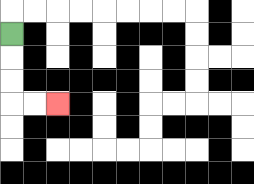{'start': '[0, 1]', 'end': '[2, 4]', 'path_directions': 'D,D,D,R,R', 'path_coordinates': '[[0, 1], [0, 2], [0, 3], [0, 4], [1, 4], [2, 4]]'}